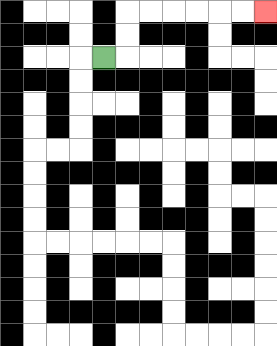{'start': '[4, 2]', 'end': '[11, 0]', 'path_directions': 'R,U,U,R,R,R,R,R,R', 'path_coordinates': '[[4, 2], [5, 2], [5, 1], [5, 0], [6, 0], [7, 0], [8, 0], [9, 0], [10, 0], [11, 0]]'}